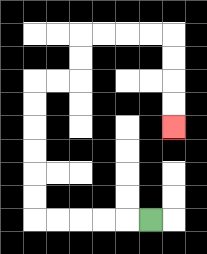{'start': '[6, 9]', 'end': '[7, 5]', 'path_directions': 'L,L,L,L,L,U,U,U,U,U,U,R,R,U,U,R,R,R,R,D,D,D,D', 'path_coordinates': '[[6, 9], [5, 9], [4, 9], [3, 9], [2, 9], [1, 9], [1, 8], [1, 7], [1, 6], [1, 5], [1, 4], [1, 3], [2, 3], [3, 3], [3, 2], [3, 1], [4, 1], [5, 1], [6, 1], [7, 1], [7, 2], [7, 3], [7, 4], [7, 5]]'}